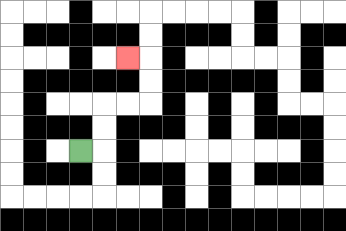{'start': '[3, 6]', 'end': '[5, 2]', 'path_directions': 'R,U,U,R,R,U,U,L', 'path_coordinates': '[[3, 6], [4, 6], [4, 5], [4, 4], [5, 4], [6, 4], [6, 3], [6, 2], [5, 2]]'}